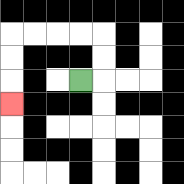{'start': '[3, 3]', 'end': '[0, 4]', 'path_directions': 'R,U,U,L,L,L,L,D,D,D', 'path_coordinates': '[[3, 3], [4, 3], [4, 2], [4, 1], [3, 1], [2, 1], [1, 1], [0, 1], [0, 2], [0, 3], [0, 4]]'}